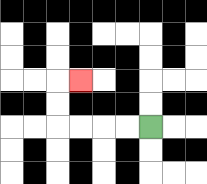{'start': '[6, 5]', 'end': '[3, 3]', 'path_directions': 'L,L,L,L,U,U,R', 'path_coordinates': '[[6, 5], [5, 5], [4, 5], [3, 5], [2, 5], [2, 4], [2, 3], [3, 3]]'}